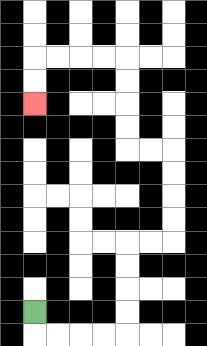{'start': '[1, 13]', 'end': '[1, 4]', 'path_directions': 'D,R,R,R,R,U,U,U,U,R,R,U,U,U,U,L,L,U,U,U,U,L,L,L,L,D,D', 'path_coordinates': '[[1, 13], [1, 14], [2, 14], [3, 14], [4, 14], [5, 14], [5, 13], [5, 12], [5, 11], [5, 10], [6, 10], [7, 10], [7, 9], [7, 8], [7, 7], [7, 6], [6, 6], [5, 6], [5, 5], [5, 4], [5, 3], [5, 2], [4, 2], [3, 2], [2, 2], [1, 2], [1, 3], [1, 4]]'}